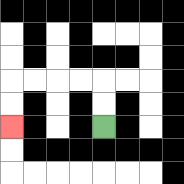{'start': '[4, 5]', 'end': '[0, 5]', 'path_directions': 'U,U,L,L,L,L,D,D', 'path_coordinates': '[[4, 5], [4, 4], [4, 3], [3, 3], [2, 3], [1, 3], [0, 3], [0, 4], [0, 5]]'}